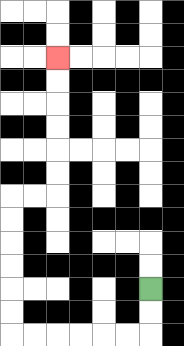{'start': '[6, 12]', 'end': '[2, 2]', 'path_directions': 'D,D,L,L,L,L,L,L,U,U,U,U,U,U,R,R,U,U,U,U,U,U', 'path_coordinates': '[[6, 12], [6, 13], [6, 14], [5, 14], [4, 14], [3, 14], [2, 14], [1, 14], [0, 14], [0, 13], [0, 12], [0, 11], [0, 10], [0, 9], [0, 8], [1, 8], [2, 8], [2, 7], [2, 6], [2, 5], [2, 4], [2, 3], [2, 2]]'}